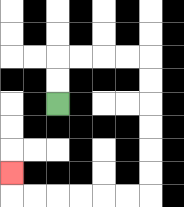{'start': '[2, 4]', 'end': '[0, 7]', 'path_directions': 'U,U,R,R,R,R,D,D,D,D,D,D,L,L,L,L,L,L,U', 'path_coordinates': '[[2, 4], [2, 3], [2, 2], [3, 2], [4, 2], [5, 2], [6, 2], [6, 3], [6, 4], [6, 5], [6, 6], [6, 7], [6, 8], [5, 8], [4, 8], [3, 8], [2, 8], [1, 8], [0, 8], [0, 7]]'}